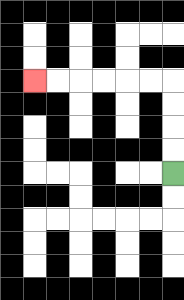{'start': '[7, 7]', 'end': '[1, 3]', 'path_directions': 'U,U,U,U,L,L,L,L,L,L', 'path_coordinates': '[[7, 7], [7, 6], [7, 5], [7, 4], [7, 3], [6, 3], [5, 3], [4, 3], [3, 3], [2, 3], [1, 3]]'}